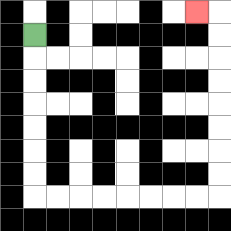{'start': '[1, 1]', 'end': '[8, 0]', 'path_directions': 'D,D,D,D,D,D,D,R,R,R,R,R,R,R,R,U,U,U,U,U,U,U,U,L', 'path_coordinates': '[[1, 1], [1, 2], [1, 3], [1, 4], [1, 5], [1, 6], [1, 7], [1, 8], [2, 8], [3, 8], [4, 8], [5, 8], [6, 8], [7, 8], [8, 8], [9, 8], [9, 7], [9, 6], [9, 5], [9, 4], [9, 3], [9, 2], [9, 1], [9, 0], [8, 0]]'}